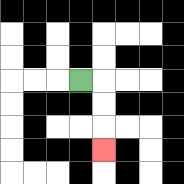{'start': '[3, 3]', 'end': '[4, 6]', 'path_directions': 'R,D,D,D', 'path_coordinates': '[[3, 3], [4, 3], [4, 4], [4, 5], [4, 6]]'}